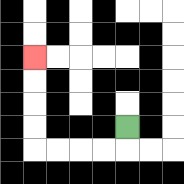{'start': '[5, 5]', 'end': '[1, 2]', 'path_directions': 'D,L,L,L,L,U,U,U,U', 'path_coordinates': '[[5, 5], [5, 6], [4, 6], [3, 6], [2, 6], [1, 6], [1, 5], [1, 4], [1, 3], [1, 2]]'}